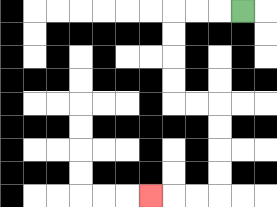{'start': '[10, 0]', 'end': '[6, 8]', 'path_directions': 'L,L,L,D,D,D,D,R,R,D,D,D,D,L,L,L', 'path_coordinates': '[[10, 0], [9, 0], [8, 0], [7, 0], [7, 1], [7, 2], [7, 3], [7, 4], [8, 4], [9, 4], [9, 5], [9, 6], [9, 7], [9, 8], [8, 8], [7, 8], [6, 8]]'}